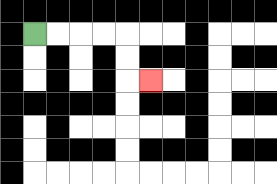{'start': '[1, 1]', 'end': '[6, 3]', 'path_directions': 'R,R,R,R,D,D,R', 'path_coordinates': '[[1, 1], [2, 1], [3, 1], [4, 1], [5, 1], [5, 2], [5, 3], [6, 3]]'}